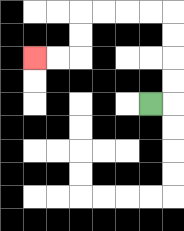{'start': '[6, 4]', 'end': '[1, 2]', 'path_directions': 'R,U,U,U,U,L,L,L,L,D,D,L,L', 'path_coordinates': '[[6, 4], [7, 4], [7, 3], [7, 2], [7, 1], [7, 0], [6, 0], [5, 0], [4, 0], [3, 0], [3, 1], [3, 2], [2, 2], [1, 2]]'}